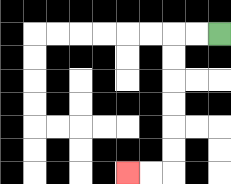{'start': '[9, 1]', 'end': '[5, 7]', 'path_directions': 'L,L,D,D,D,D,D,D,L,L', 'path_coordinates': '[[9, 1], [8, 1], [7, 1], [7, 2], [7, 3], [7, 4], [7, 5], [7, 6], [7, 7], [6, 7], [5, 7]]'}